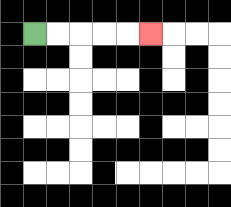{'start': '[1, 1]', 'end': '[6, 1]', 'path_directions': 'R,R,R,R,R', 'path_coordinates': '[[1, 1], [2, 1], [3, 1], [4, 1], [5, 1], [6, 1]]'}